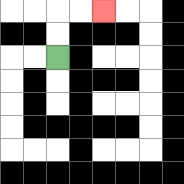{'start': '[2, 2]', 'end': '[4, 0]', 'path_directions': 'U,U,R,R', 'path_coordinates': '[[2, 2], [2, 1], [2, 0], [3, 0], [4, 0]]'}